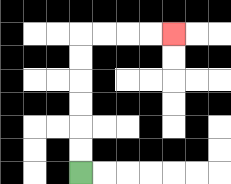{'start': '[3, 7]', 'end': '[7, 1]', 'path_directions': 'U,U,U,U,U,U,R,R,R,R', 'path_coordinates': '[[3, 7], [3, 6], [3, 5], [3, 4], [3, 3], [3, 2], [3, 1], [4, 1], [5, 1], [6, 1], [7, 1]]'}